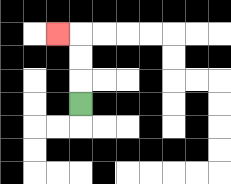{'start': '[3, 4]', 'end': '[2, 1]', 'path_directions': 'U,U,U,L', 'path_coordinates': '[[3, 4], [3, 3], [3, 2], [3, 1], [2, 1]]'}